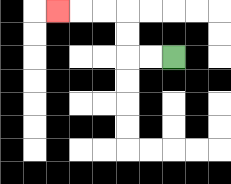{'start': '[7, 2]', 'end': '[2, 0]', 'path_directions': 'L,L,U,U,L,L,L', 'path_coordinates': '[[7, 2], [6, 2], [5, 2], [5, 1], [5, 0], [4, 0], [3, 0], [2, 0]]'}